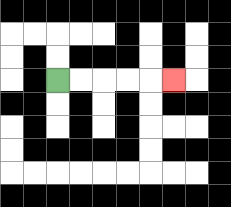{'start': '[2, 3]', 'end': '[7, 3]', 'path_directions': 'R,R,R,R,R', 'path_coordinates': '[[2, 3], [3, 3], [4, 3], [5, 3], [6, 3], [7, 3]]'}